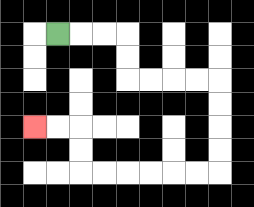{'start': '[2, 1]', 'end': '[1, 5]', 'path_directions': 'R,R,R,D,D,R,R,R,R,D,D,D,D,L,L,L,L,L,L,U,U,L,L', 'path_coordinates': '[[2, 1], [3, 1], [4, 1], [5, 1], [5, 2], [5, 3], [6, 3], [7, 3], [8, 3], [9, 3], [9, 4], [9, 5], [9, 6], [9, 7], [8, 7], [7, 7], [6, 7], [5, 7], [4, 7], [3, 7], [3, 6], [3, 5], [2, 5], [1, 5]]'}